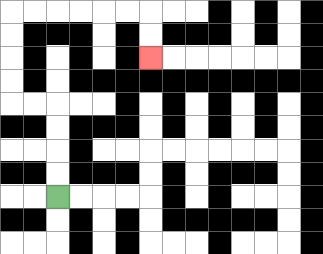{'start': '[2, 8]', 'end': '[6, 2]', 'path_directions': 'U,U,U,U,L,L,U,U,U,U,R,R,R,R,R,R,D,D', 'path_coordinates': '[[2, 8], [2, 7], [2, 6], [2, 5], [2, 4], [1, 4], [0, 4], [0, 3], [0, 2], [0, 1], [0, 0], [1, 0], [2, 0], [3, 0], [4, 0], [5, 0], [6, 0], [6, 1], [6, 2]]'}